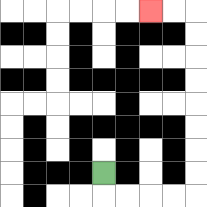{'start': '[4, 7]', 'end': '[6, 0]', 'path_directions': 'D,R,R,R,R,U,U,U,U,U,U,U,U,L,L', 'path_coordinates': '[[4, 7], [4, 8], [5, 8], [6, 8], [7, 8], [8, 8], [8, 7], [8, 6], [8, 5], [8, 4], [8, 3], [8, 2], [8, 1], [8, 0], [7, 0], [6, 0]]'}